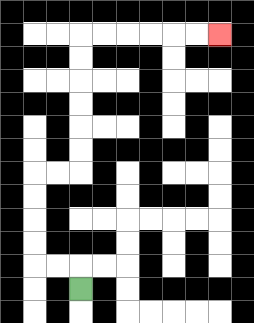{'start': '[3, 12]', 'end': '[9, 1]', 'path_directions': 'U,L,L,U,U,U,U,R,R,U,U,U,U,U,U,R,R,R,R,R,R', 'path_coordinates': '[[3, 12], [3, 11], [2, 11], [1, 11], [1, 10], [1, 9], [1, 8], [1, 7], [2, 7], [3, 7], [3, 6], [3, 5], [3, 4], [3, 3], [3, 2], [3, 1], [4, 1], [5, 1], [6, 1], [7, 1], [8, 1], [9, 1]]'}